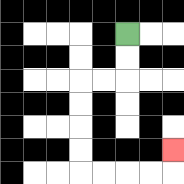{'start': '[5, 1]', 'end': '[7, 6]', 'path_directions': 'D,D,L,L,D,D,D,D,R,R,R,R,U', 'path_coordinates': '[[5, 1], [5, 2], [5, 3], [4, 3], [3, 3], [3, 4], [3, 5], [3, 6], [3, 7], [4, 7], [5, 7], [6, 7], [7, 7], [7, 6]]'}